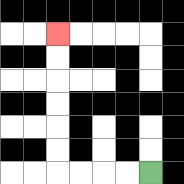{'start': '[6, 7]', 'end': '[2, 1]', 'path_directions': 'L,L,L,L,U,U,U,U,U,U', 'path_coordinates': '[[6, 7], [5, 7], [4, 7], [3, 7], [2, 7], [2, 6], [2, 5], [2, 4], [2, 3], [2, 2], [2, 1]]'}